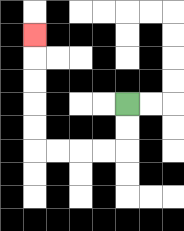{'start': '[5, 4]', 'end': '[1, 1]', 'path_directions': 'D,D,L,L,L,L,U,U,U,U,U', 'path_coordinates': '[[5, 4], [5, 5], [5, 6], [4, 6], [3, 6], [2, 6], [1, 6], [1, 5], [1, 4], [1, 3], [1, 2], [1, 1]]'}